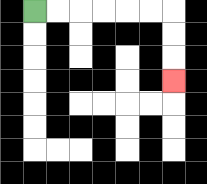{'start': '[1, 0]', 'end': '[7, 3]', 'path_directions': 'R,R,R,R,R,R,D,D,D', 'path_coordinates': '[[1, 0], [2, 0], [3, 0], [4, 0], [5, 0], [6, 0], [7, 0], [7, 1], [7, 2], [7, 3]]'}